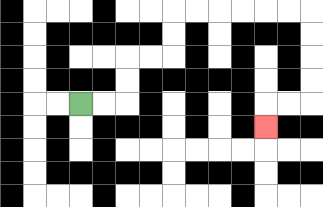{'start': '[3, 4]', 'end': '[11, 5]', 'path_directions': 'R,R,U,U,R,R,U,U,R,R,R,R,R,R,D,D,D,D,L,L,D', 'path_coordinates': '[[3, 4], [4, 4], [5, 4], [5, 3], [5, 2], [6, 2], [7, 2], [7, 1], [7, 0], [8, 0], [9, 0], [10, 0], [11, 0], [12, 0], [13, 0], [13, 1], [13, 2], [13, 3], [13, 4], [12, 4], [11, 4], [11, 5]]'}